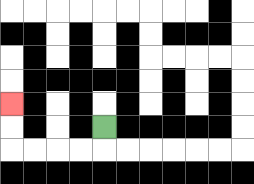{'start': '[4, 5]', 'end': '[0, 4]', 'path_directions': 'D,L,L,L,L,U,U', 'path_coordinates': '[[4, 5], [4, 6], [3, 6], [2, 6], [1, 6], [0, 6], [0, 5], [0, 4]]'}